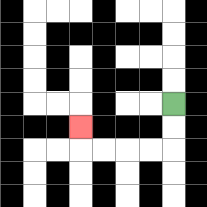{'start': '[7, 4]', 'end': '[3, 5]', 'path_directions': 'D,D,L,L,L,L,U', 'path_coordinates': '[[7, 4], [7, 5], [7, 6], [6, 6], [5, 6], [4, 6], [3, 6], [3, 5]]'}